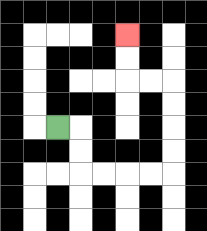{'start': '[2, 5]', 'end': '[5, 1]', 'path_directions': 'R,D,D,R,R,R,R,U,U,U,U,L,L,U,U', 'path_coordinates': '[[2, 5], [3, 5], [3, 6], [3, 7], [4, 7], [5, 7], [6, 7], [7, 7], [7, 6], [7, 5], [7, 4], [7, 3], [6, 3], [5, 3], [5, 2], [5, 1]]'}